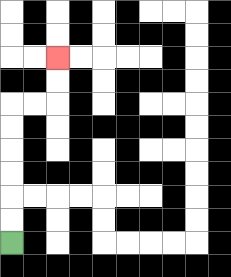{'start': '[0, 10]', 'end': '[2, 2]', 'path_directions': 'U,U,U,U,U,U,R,R,U,U', 'path_coordinates': '[[0, 10], [0, 9], [0, 8], [0, 7], [0, 6], [0, 5], [0, 4], [1, 4], [2, 4], [2, 3], [2, 2]]'}